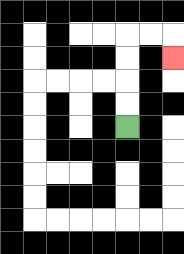{'start': '[5, 5]', 'end': '[7, 2]', 'path_directions': 'U,U,U,U,R,R,D', 'path_coordinates': '[[5, 5], [5, 4], [5, 3], [5, 2], [5, 1], [6, 1], [7, 1], [7, 2]]'}